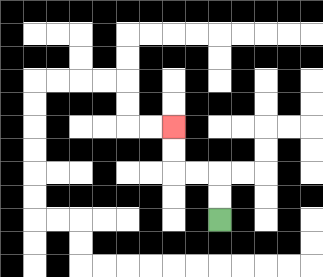{'start': '[9, 9]', 'end': '[7, 5]', 'path_directions': 'U,U,L,L,U,U', 'path_coordinates': '[[9, 9], [9, 8], [9, 7], [8, 7], [7, 7], [7, 6], [7, 5]]'}